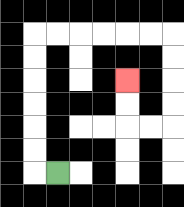{'start': '[2, 7]', 'end': '[5, 3]', 'path_directions': 'L,U,U,U,U,U,U,R,R,R,R,R,R,D,D,D,D,L,L,U,U', 'path_coordinates': '[[2, 7], [1, 7], [1, 6], [1, 5], [1, 4], [1, 3], [1, 2], [1, 1], [2, 1], [3, 1], [4, 1], [5, 1], [6, 1], [7, 1], [7, 2], [7, 3], [7, 4], [7, 5], [6, 5], [5, 5], [5, 4], [5, 3]]'}